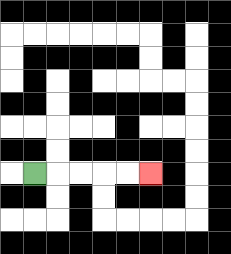{'start': '[1, 7]', 'end': '[6, 7]', 'path_directions': 'R,R,R,R,R', 'path_coordinates': '[[1, 7], [2, 7], [3, 7], [4, 7], [5, 7], [6, 7]]'}